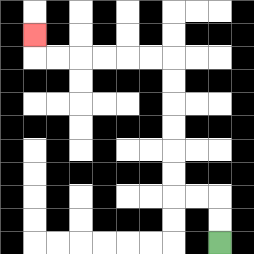{'start': '[9, 10]', 'end': '[1, 1]', 'path_directions': 'U,U,L,L,U,U,U,U,U,U,L,L,L,L,L,L,U', 'path_coordinates': '[[9, 10], [9, 9], [9, 8], [8, 8], [7, 8], [7, 7], [7, 6], [7, 5], [7, 4], [7, 3], [7, 2], [6, 2], [5, 2], [4, 2], [3, 2], [2, 2], [1, 2], [1, 1]]'}